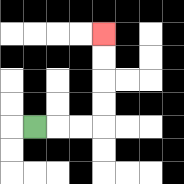{'start': '[1, 5]', 'end': '[4, 1]', 'path_directions': 'R,R,R,U,U,U,U', 'path_coordinates': '[[1, 5], [2, 5], [3, 5], [4, 5], [4, 4], [4, 3], [4, 2], [4, 1]]'}